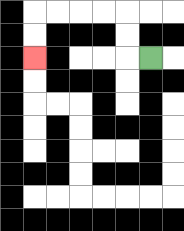{'start': '[6, 2]', 'end': '[1, 2]', 'path_directions': 'L,U,U,L,L,L,L,D,D', 'path_coordinates': '[[6, 2], [5, 2], [5, 1], [5, 0], [4, 0], [3, 0], [2, 0], [1, 0], [1, 1], [1, 2]]'}